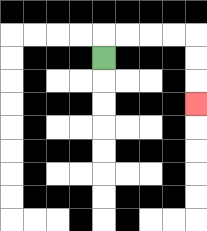{'start': '[4, 2]', 'end': '[8, 4]', 'path_directions': 'U,R,R,R,R,D,D,D', 'path_coordinates': '[[4, 2], [4, 1], [5, 1], [6, 1], [7, 1], [8, 1], [8, 2], [8, 3], [8, 4]]'}